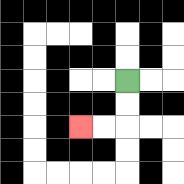{'start': '[5, 3]', 'end': '[3, 5]', 'path_directions': 'D,D,L,L', 'path_coordinates': '[[5, 3], [5, 4], [5, 5], [4, 5], [3, 5]]'}